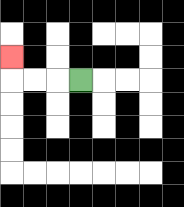{'start': '[3, 3]', 'end': '[0, 2]', 'path_directions': 'L,L,L,U', 'path_coordinates': '[[3, 3], [2, 3], [1, 3], [0, 3], [0, 2]]'}